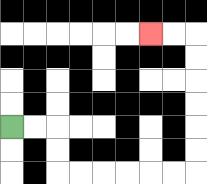{'start': '[0, 5]', 'end': '[6, 1]', 'path_directions': 'R,R,D,D,R,R,R,R,R,R,U,U,U,U,U,U,L,L', 'path_coordinates': '[[0, 5], [1, 5], [2, 5], [2, 6], [2, 7], [3, 7], [4, 7], [5, 7], [6, 7], [7, 7], [8, 7], [8, 6], [8, 5], [8, 4], [8, 3], [8, 2], [8, 1], [7, 1], [6, 1]]'}